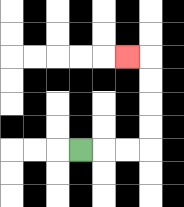{'start': '[3, 6]', 'end': '[5, 2]', 'path_directions': 'R,R,R,U,U,U,U,L', 'path_coordinates': '[[3, 6], [4, 6], [5, 6], [6, 6], [6, 5], [6, 4], [6, 3], [6, 2], [5, 2]]'}